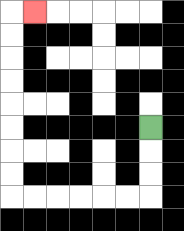{'start': '[6, 5]', 'end': '[1, 0]', 'path_directions': 'D,D,D,L,L,L,L,L,L,U,U,U,U,U,U,U,U,R', 'path_coordinates': '[[6, 5], [6, 6], [6, 7], [6, 8], [5, 8], [4, 8], [3, 8], [2, 8], [1, 8], [0, 8], [0, 7], [0, 6], [0, 5], [0, 4], [0, 3], [0, 2], [0, 1], [0, 0], [1, 0]]'}